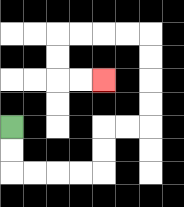{'start': '[0, 5]', 'end': '[4, 3]', 'path_directions': 'D,D,R,R,R,R,U,U,R,R,U,U,U,U,L,L,L,L,D,D,R,R', 'path_coordinates': '[[0, 5], [0, 6], [0, 7], [1, 7], [2, 7], [3, 7], [4, 7], [4, 6], [4, 5], [5, 5], [6, 5], [6, 4], [6, 3], [6, 2], [6, 1], [5, 1], [4, 1], [3, 1], [2, 1], [2, 2], [2, 3], [3, 3], [4, 3]]'}